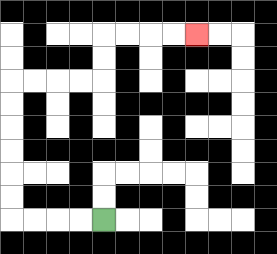{'start': '[4, 9]', 'end': '[8, 1]', 'path_directions': 'L,L,L,L,U,U,U,U,U,U,R,R,R,R,U,U,R,R,R,R', 'path_coordinates': '[[4, 9], [3, 9], [2, 9], [1, 9], [0, 9], [0, 8], [0, 7], [0, 6], [0, 5], [0, 4], [0, 3], [1, 3], [2, 3], [3, 3], [4, 3], [4, 2], [4, 1], [5, 1], [6, 1], [7, 1], [8, 1]]'}